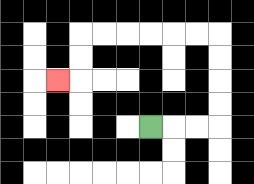{'start': '[6, 5]', 'end': '[2, 3]', 'path_directions': 'R,R,R,U,U,U,U,L,L,L,L,L,L,D,D,L', 'path_coordinates': '[[6, 5], [7, 5], [8, 5], [9, 5], [9, 4], [9, 3], [9, 2], [9, 1], [8, 1], [7, 1], [6, 1], [5, 1], [4, 1], [3, 1], [3, 2], [3, 3], [2, 3]]'}